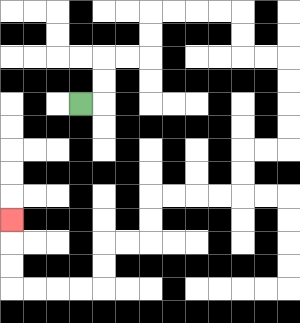{'start': '[3, 4]', 'end': '[0, 9]', 'path_directions': 'R,U,U,R,R,U,U,R,R,R,R,D,D,R,R,D,D,D,D,L,L,D,D,L,L,L,L,D,D,L,L,D,D,L,L,L,L,U,U,U', 'path_coordinates': '[[3, 4], [4, 4], [4, 3], [4, 2], [5, 2], [6, 2], [6, 1], [6, 0], [7, 0], [8, 0], [9, 0], [10, 0], [10, 1], [10, 2], [11, 2], [12, 2], [12, 3], [12, 4], [12, 5], [12, 6], [11, 6], [10, 6], [10, 7], [10, 8], [9, 8], [8, 8], [7, 8], [6, 8], [6, 9], [6, 10], [5, 10], [4, 10], [4, 11], [4, 12], [3, 12], [2, 12], [1, 12], [0, 12], [0, 11], [0, 10], [0, 9]]'}